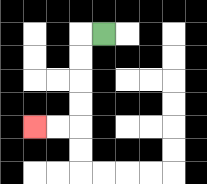{'start': '[4, 1]', 'end': '[1, 5]', 'path_directions': 'L,D,D,D,D,L,L', 'path_coordinates': '[[4, 1], [3, 1], [3, 2], [3, 3], [3, 4], [3, 5], [2, 5], [1, 5]]'}